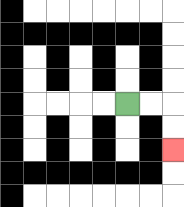{'start': '[5, 4]', 'end': '[7, 6]', 'path_directions': 'R,R,D,D', 'path_coordinates': '[[5, 4], [6, 4], [7, 4], [7, 5], [7, 6]]'}